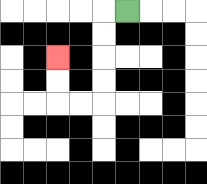{'start': '[5, 0]', 'end': '[2, 2]', 'path_directions': 'L,D,D,D,D,L,L,U,U', 'path_coordinates': '[[5, 0], [4, 0], [4, 1], [4, 2], [4, 3], [4, 4], [3, 4], [2, 4], [2, 3], [2, 2]]'}